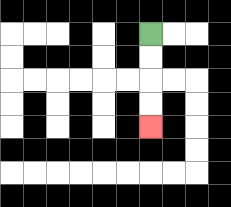{'start': '[6, 1]', 'end': '[6, 5]', 'path_directions': 'D,D,D,D', 'path_coordinates': '[[6, 1], [6, 2], [6, 3], [6, 4], [6, 5]]'}